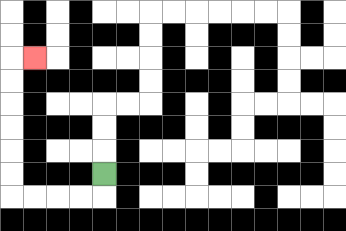{'start': '[4, 7]', 'end': '[1, 2]', 'path_directions': 'D,L,L,L,L,U,U,U,U,U,U,R', 'path_coordinates': '[[4, 7], [4, 8], [3, 8], [2, 8], [1, 8], [0, 8], [0, 7], [0, 6], [0, 5], [0, 4], [0, 3], [0, 2], [1, 2]]'}